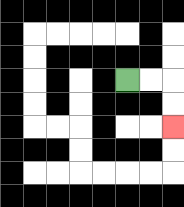{'start': '[5, 3]', 'end': '[7, 5]', 'path_directions': 'R,R,D,D', 'path_coordinates': '[[5, 3], [6, 3], [7, 3], [7, 4], [7, 5]]'}